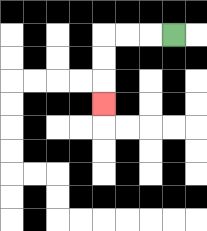{'start': '[7, 1]', 'end': '[4, 4]', 'path_directions': 'L,L,L,D,D,D', 'path_coordinates': '[[7, 1], [6, 1], [5, 1], [4, 1], [4, 2], [4, 3], [4, 4]]'}